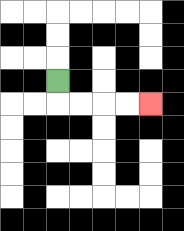{'start': '[2, 3]', 'end': '[6, 4]', 'path_directions': 'D,R,R,R,R', 'path_coordinates': '[[2, 3], [2, 4], [3, 4], [4, 4], [5, 4], [6, 4]]'}